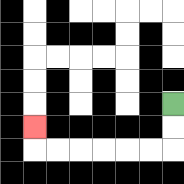{'start': '[7, 4]', 'end': '[1, 5]', 'path_directions': 'D,D,L,L,L,L,L,L,U', 'path_coordinates': '[[7, 4], [7, 5], [7, 6], [6, 6], [5, 6], [4, 6], [3, 6], [2, 6], [1, 6], [1, 5]]'}